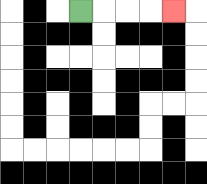{'start': '[3, 0]', 'end': '[7, 0]', 'path_directions': 'R,R,R,R', 'path_coordinates': '[[3, 0], [4, 0], [5, 0], [6, 0], [7, 0]]'}